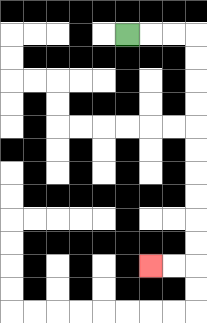{'start': '[5, 1]', 'end': '[6, 11]', 'path_directions': 'R,R,R,D,D,D,D,D,D,D,D,D,D,L,L', 'path_coordinates': '[[5, 1], [6, 1], [7, 1], [8, 1], [8, 2], [8, 3], [8, 4], [8, 5], [8, 6], [8, 7], [8, 8], [8, 9], [8, 10], [8, 11], [7, 11], [6, 11]]'}